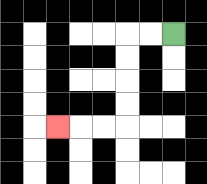{'start': '[7, 1]', 'end': '[2, 5]', 'path_directions': 'L,L,D,D,D,D,L,L,L', 'path_coordinates': '[[7, 1], [6, 1], [5, 1], [5, 2], [5, 3], [5, 4], [5, 5], [4, 5], [3, 5], [2, 5]]'}